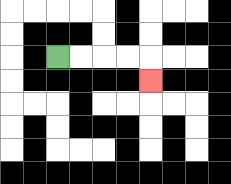{'start': '[2, 2]', 'end': '[6, 3]', 'path_directions': 'R,R,R,R,D', 'path_coordinates': '[[2, 2], [3, 2], [4, 2], [5, 2], [6, 2], [6, 3]]'}